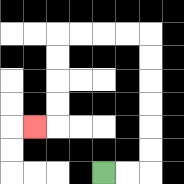{'start': '[4, 7]', 'end': '[1, 5]', 'path_directions': 'R,R,U,U,U,U,U,U,L,L,L,L,D,D,D,D,L', 'path_coordinates': '[[4, 7], [5, 7], [6, 7], [6, 6], [6, 5], [6, 4], [6, 3], [6, 2], [6, 1], [5, 1], [4, 1], [3, 1], [2, 1], [2, 2], [2, 3], [2, 4], [2, 5], [1, 5]]'}